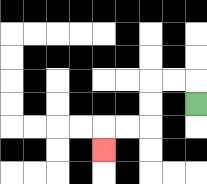{'start': '[8, 4]', 'end': '[4, 6]', 'path_directions': 'U,L,L,D,D,L,L,D', 'path_coordinates': '[[8, 4], [8, 3], [7, 3], [6, 3], [6, 4], [6, 5], [5, 5], [4, 5], [4, 6]]'}